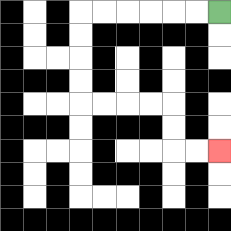{'start': '[9, 0]', 'end': '[9, 6]', 'path_directions': 'L,L,L,L,L,L,D,D,D,D,R,R,R,R,D,D,R,R', 'path_coordinates': '[[9, 0], [8, 0], [7, 0], [6, 0], [5, 0], [4, 0], [3, 0], [3, 1], [3, 2], [3, 3], [3, 4], [4, 4], [5, 4], [6, 4], [7, 4], [7, 5], [7, 6], [8, 6], [9, 6]]'}